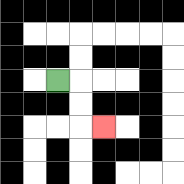{'start': '[2, 3]', 'end': '[4, 5]', 'path_directions': 'R,D,D,R', 'path_coordinates': '[[2, 3], [3, 3], [3, 4], [3, 5], [4, 5]]'}